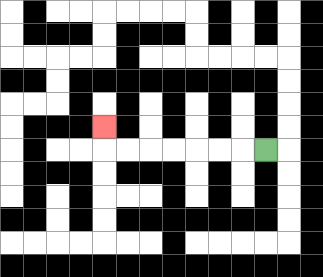{'start': '[11, 6]', 'end': '[4, 5]', 'path_directions': 'L,L,L,L,L,L,L,U', 'path_coordinates': '[[11, 6], [10, 6], [9, 6], [8, 6], [7, 6], [6, 6], [5, 6], [4, 6], [4, 5]]'}